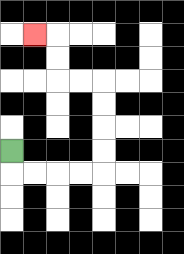{'start': '[0, 6]', 'end': '[1, 1]', 'path_directions': 'D,R,R,R,R,U,U,U,U,L,L,U,U,L', 'path_coordinates': '[[0, 6], [0, 7], [1, 7], [2, 7], [3, 7], [4, 7], [4, 6], [4, 5], [4, 4], [4, 3], [3, 3], [2, 3], [2, 2], [2, 1], [1, 1]]'}